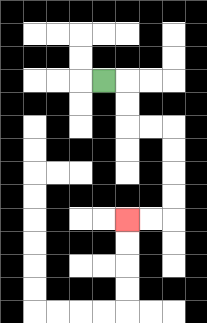{'start': '[4, 3]', 'end': '[5, 9]', 'path_directions': 'R,D,D,R,R,D,D,D,D,L,L', 'path_coordinates': '[[4, 3], [5, 3], [5, 4], [5, 5], [6, 5], [7, 5], [7, 6], [7, 7], [7, 8], [7, 9], [6, 9], [5, 9]]'}